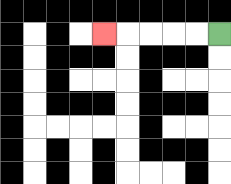{'start': '[9, 1]', 'end': '[4, 1]', 'path_directions': 'L,L,L,L,L', 'path_coordinates': '[[9, 1], [8, 1], [7, 1], [6, 1], [5, 1], [4, 1]]'}